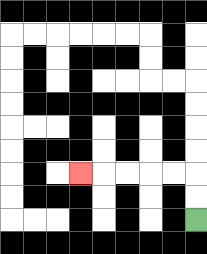{'start': '[8, 9]', 'end': '[3, 7]', 'path_directions': 'U,U,L,L,L,L,L', 'path_coordinates': '[[8, 9], [8, 8], [8, 7], [7, 7], [6, 7], [5, 7], [4, 7], [3, 7]]'}